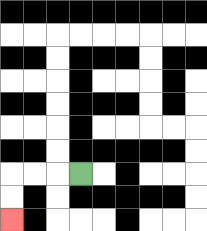{'start': '[3, 7]', 'end': '[0, 9]', 'path_directions': 'L,L,L,D,D', 'path_coordinates': '[[3, 7], [2, 7], [1, 7], [0, 7], [0, 8], [0, 9]]'}